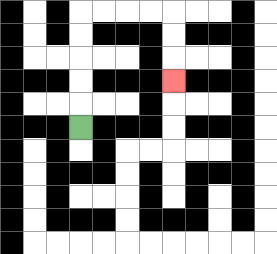{'start': '[3, 5]', 'end': '[7, 3]', 'path_directions': 'U,U,U,U,U,R,R,R,R,D,D,D', 'path_coordinates': '[[3, 5], [3, 4], [3, 3], [3, 2], [3, 1], [3, 0], [4, 0], [5, 0], [6, 0], [7, 0], [7, 1], [7, 2], [7, 3]]'}